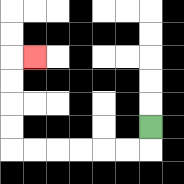{'start': '[6, 5]', 'end': '[1, 2]', 'path_directions': 'D,L,L,L,L,L,L,U,U,U,U,R', 'path_coordinates': '[[6, 5], [6, 6], [5, 6], [4, 6], [3, 6], [2, 6], [1, 6], [0, 6], [0, 5], [0, 4], [0, 3], [0, 2], [1, 2]]'}